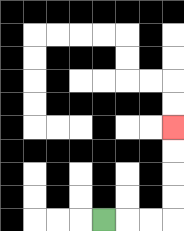{'start': '[4, 9]', 'end': '[7, 5]', 'path_directions': 'R,R,R,U,U,U,U', 'path_coordinates': '[[4, 9], [5, 9], [6, 9], [7, 9], [7, 8], [7, 7], [7, 6], [7, 5]]'}